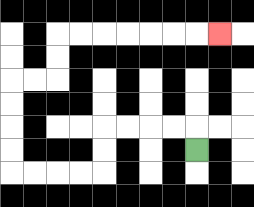{'start': '[8, 6]', 'end': '[9, 1]', 'path_directions': 'U,L,L,L,L,D,D,L,L,L,L,U,U,U,U,R,R,U,U,R,R,R,R,R,R,R', 'path_coordinates': '[[8, 6], [8, 5], [7, 5], [6, 5], [5, 5], [4, 5], [4, 6], [4, 7], [3, 7], [2, 7], [1, 7], [0, 7], [0, 6], [0, 5], [0, 4], [0, 3], [1, 3], [2, 3], [2, 2], [2, 1], [3, 1], [4, 1], [5, 1], [6, 1], [7, 1], [8, 1], [9, 1]]'}